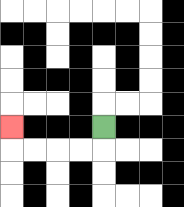{'start': '[4, 5]', 'end': '[0, 5]', 'path_directions': 'D,L,L,L,L,U', 'path_coordinates': '[[4, 5], [4, 6], [3, 6], [2, 6], [1, 6], [0, 6], [0, 5]]'}